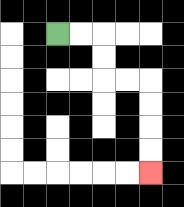{'start': '[2, 1]', 'end': '[6, 7]', 'path_directions': 'R,R,D,D,R,R,D,D,D,D', 'path_coordinates': '[[2, 1], [3, 1], [4, 1], [4, 2], [4, 3], [5, 3], [6, 3], [6, 4], [6, 5], [6, 6], [6, 7]]'}